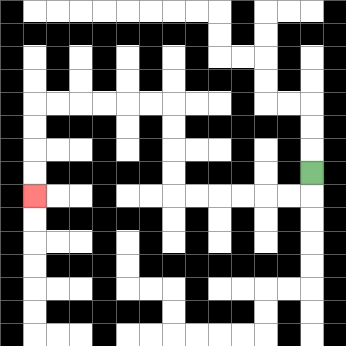{'start': '[13, 7]', 'end': '[1, 8]', 'path_directions': 'D,L,L,L,L,L,L,U,U,U,U,L,L,L,L,L,L,D,D,D,D', 'path_coordinates': '[[13, 7], [13, 8], [12, 8], [11, 8], [10, 8], [9, 8], [8, 8], [7, 8], [7, 7], [7, 6], [7, 5], [7, 4], [6, 4], [5, 4], [4, 4], [3, 4], [2, 4], [1, 4], [1, 5], [1, 6], [1, 7], [1, 8]]'}